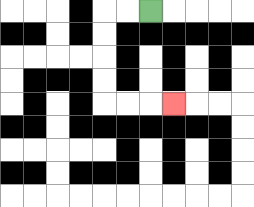{'start': '[6, 0]', 'end': '[7, 4]', 'path_directions': 'L,L,D,D,D,D,R,R,R', 'path_coordinates': '[[6, 0], [5, 0], [4, 0], [4, 1], [4, 2], [4, 3], [4, 4], [5, 4], [6, 4], [7, 4]]'}